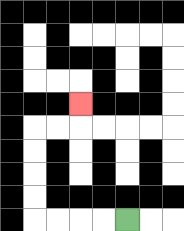{'start': '[5, 9]', 'end': '[3, 4]', 'path_directions': 'L,L,L,L,U,U,U,U,R,R,U', 'path_coordinates': '[[5, 9], [4, 9], [3, 9], [2, 9], [1, 9], [1, 8], [1, 7], [1, 6], [1, 5], [2, 5], [3, 5], [3, 4]]'}